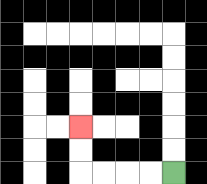{'start': '[7, 7]', 'end': '[3, 5]', 'path_directions': 'L,L,L,L,U,U', 'path_coordinates': '[[7, 7], [6, 7], [5, 7], [4, 7], [3, 7], [3, 6], [3, 5]]'}